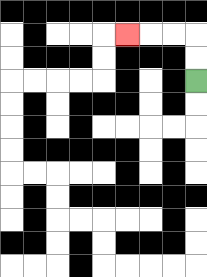{'start': '[8, 3]', 'end': '[5, 1]', 'path_directions': 'U,U,L,L,L', 'path_coordinates': '[[8, 3], [8, 2], [8, 1], [7, 1], [6, 1], [5, 1]]'}